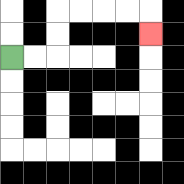{'start': '[0, 2]', 'end': '[6, 1]', 'path_directions': 'R,R,U,U,R,R,R,R,D', 'path_coordinates': '[[0, 2], [1, 2], [2, 2], [2, 1], [2, 0], [3, 0], [4, 0], [5, 0], [6, 0], [6, 1]]'}